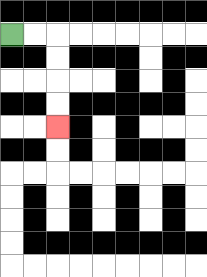{'start': '[0, 1]', 'end': '[2, 5]', 'path_directions': 'R,R,D,D,D,D', 'path_coordinates': '[[0, 1], [1, 1], [2, 1], [2, 2], [2, 3], [2, 4], [2, 5]]'}